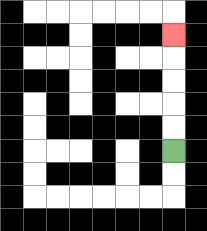{'start': '[7, 6]', 'end': '[7, 1]', 'path_directions': 'U,U,U,U,U', 'path_coordinates': '[[7, 6], [7, 5], [7, 4], [7, 3], [7, 2], [7, 1]]'}